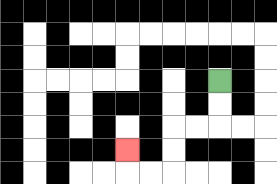{'start': '[9, 3]', 'end': '[5, 6]', 'path_directions': 'D,D,L,L,D,D,L,L,U', 'path_coordinates': '[[9, 3], [9, 4], [9, 5], [8, 5], [7, 5], [7, 6], [7, 7], [6, 7], [5, 7], [5, 6]]'}